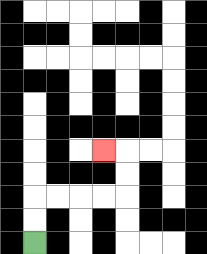{'start': '[1, 10]', 'end': '[4, 6]', 'path_directions': 'U,U,R,R,R,R,U,U,L', 'path_coordinates': '[[1, 10], [1, 9], [1, 8], [2, 8], [3, 8], [4, 8], [5, 8], [5, 7], [5, 6], [4, 6]]'}